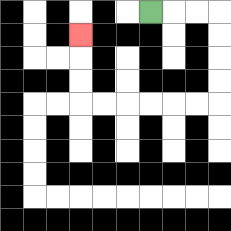{'start': '[6, 0]', 'end': '[3, 1]', 'path_directions': 'R,R,R,D,D,D,D,L,L,L,L,L,L,U,U,U', 'path_coordinates': '[[6, 0], [7, 0], [8, 0], [9, 0], [9, 1], [9, 2], [9, 3], [9, 4], [8, 4], [7, 4], [6, 4], [5, 4], [4, 4], [3, 4], [3, 3], [3, 2], [3, 1]]'}